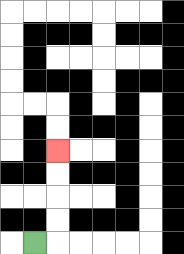{'start': '[1, 10]', 'end': '[2, 6]', 'path_directions': 'R,U,U,U,U', 'path_coordinates': '[[1, 10], [2, 10], [2, 9], [2, 8], [2, 7], [2, 6]]'}